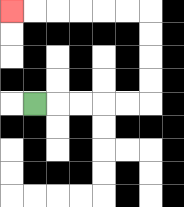{'start': '[1, 4]', 'end': '[0, 0]', 'path_directions': 'R,R,R,R,R,U,U,U,U,L,L,L,L,L,L', 'path_coordinates': '[[1, 4], [2, 4], [3, 4], [4, 4], [5, 4], [6, 4], [6, 3], [6, 2], [6, 1], [6, 0], [5, 0], [4, 0], [3, 0], [2, 0], [1, 0], [0, 0]]'}